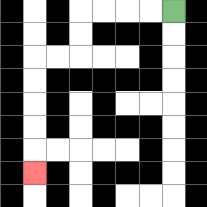{'start': '[7, 0]', 'end': '[1, 7]', 'path_directions': 'L,L,L,L,D,D,L,L,D,D,D,D,D', 'path_coordinates': '[[7, 0], [6, 0], [5, 0], [4, 0], [3, 0], [3, 1], [3, 2], [2, 2], [1, 2], [1, 3], [1, 4], [1, 5], [1, 6], [1, 7]]'}